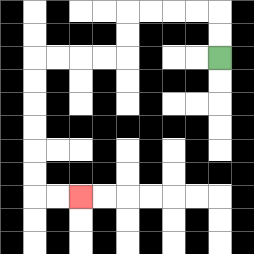{'start': '[9, 2]', 'end': '[3, 8]', 'path_directions': 'U,U,L,L,L,L,D,D,L,L,L,L,D,D,D,D,D,D,R,R', 'path_coordinates': '[[9, 2], [9, 1], [9, 0], [8, 0], [7, 0], [6, 0], [5, 0], [5, 1], [5, 2], [4, 2], [3, 2], [2, 2], [1, 2], [1, 3], [1, 4], [1, 5], [1, 6], [1, 7], [1, 8], [2, 8], [3, 8]]'}